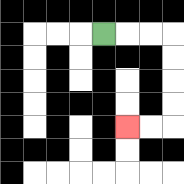{'start': '[4, 1]', 'end': '[5, 5]', 'path_directions': 'R,R,R,D,D,D,D,L,L', 'path_coordinates': '[[4, 1], [5, 1], [6, 1], [7, 1], [7, 2], [7, 3], [7, 4], [7, 5], [6, 5], [5, 5]]'}